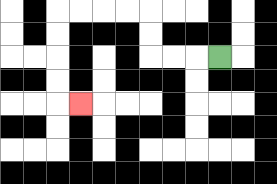{'start': '[9, 2]', 'end': '[3, 4]', 'path_directions': 'L,L,L,U,U,L,L,L,L,D,D,D,D,R', 'path_coordinates': '[[9, 2], [8, 2], [7, 2], [6, 2], [6, 1], [6, 0], [5, 0], [4, 0], [3, 0], [2, 0], [2, 1], [2, 2], [2, 3], [2, 4], [3, 4]]'}